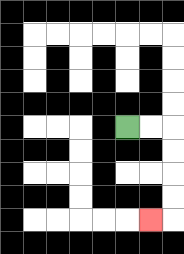{'start': '[5, 5]', 'end': '[6, 9]', 'path_directions': 'R,R,D,D,D,D,L', 'path_coordinates': '[[5, 5], [6, 5], [7, 5], [7, 6], [7, 7], [7, 8], [7, 9], [6, 9]]'}